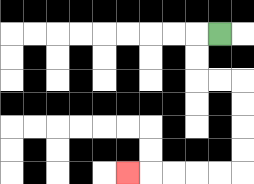{'start': '[9, 1]', 'end': '[5, 7]', 'path_directions': 'L,D,D,R,R,D,D,D,D,L,L,L,L,L', 'path_coordinates': '[[9, 1], [8, 1], [8, 2], [8, 3], [9, 3], [10, 3], [10, 4], [10, 5], [10, 6], [10, 7], [9, 7], [8, 7], [7, 7], [6, 7], [5, 7]]'}